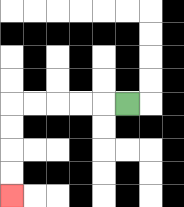{'start': '[5, 4]', 'end': '[0, 8]', 'path_directions': 'L,L,L,L,L,D,D,D,D', 'path_coordinates': '[[5, 4], [4, 4], [3, 4], [2, 4], [1, 4], [0, 4], [0, 5], [0, 6], [0, 7], [0, 8]]'}